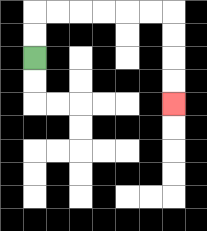{'start': '[1, 2]', 'end': '[7, 4]', 'path_directions': 'U,U,R,R,R,R,R,R,D,D,D,D', 'path_coordinates': '[[1, 2], [1, 1], [1, 0], [2, 0], [3, 0], [4, 0], [5, 0], [6, 0], [7, 0], [7, 1], [7, 2], [7, 3], [7, 4]]'}